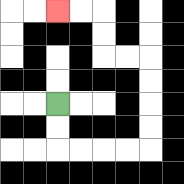{'start': '[2, 4]', 'end': '[2, 0]', 'path_directions': 'D,D,R,R,R,R,U,U,U,U,L,L,U,U,L,L', 'path_coordinates': '[[2, 4], [2, 5], [2, 6], [3, 6], [4, 6], [5, 6], [6, 6], [6, 5], [6, 4], [6, 3], [6, 2], [5, 2], [4, 2], [4, 1], [4, 0], [3, 0], [2, 0]]'}